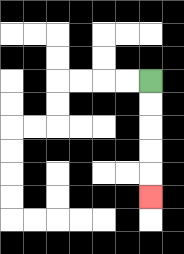{'start': '[6, 3]', 'end': '[6, 8]', 'path_directions': 'D,D,D,D,D', 'path_coordinates': '[[6, 3], [6, 4], [6, 5], [6, 6], [6, 7], [6, 8]]'}